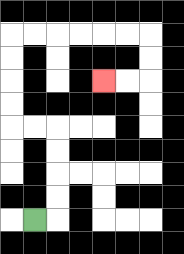{'start': '[1, 9]', 'end': '[4, 3]', 'path_directions': 'R,U,U,U,U,L,L,U,U,U,U,R,R,R,R,R,R,D,D,L,L', 'path_coordinates': '[[1, 9], [2, 9], [2, 8], [2, 7], [2, 6], [2, 5], [1, 5], [0, 5], [0, 4], [0, 3], [0, 2], [0, 1], [1, 1], [2, 1], [3, 1], [4, 1], [5, 1], [6, 1], [6, 2], [6, 3], [5, 3], [4, 3]]'}